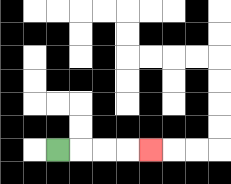{'start': '[2, 6]', 'end': '[6, 6]', 'path_directions': 'R,R,R,R', 'path_coordinates': '[[2, 6], [3, 6], [4, 6], [5, 6], [6, 6]]'}